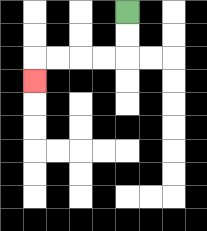{'start': '[5, 0]', 'end': '[1, 3]', 'path_directions': 'D,D,L,L,L,L,D', 'path_coordinates': '[[5, 0], [5, 1], [5, 2], [4, 2], [3, 2], [2, 2], [1, 2], [1, 3]]'}